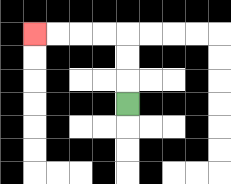{'start': '[5, 4]', 'end': '[1, 1]', 'path_directions': 'U,U,U,L,L,L,L', 'path_coordinates': '[[5, 4], [5, 3], [5, 2], [5, 1], [4, 1], [3, 1], [2, 1], [1, 1]]'}